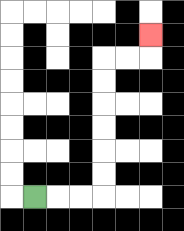{'start': '[1, 8]', 'end': '[6, 1]', 'path_directions': 'R,R,R,U,U,U,U,U,U,R,R,U', 'path_coordinates': '[[1, 8], [2, 8], [3, 8], [4, 8], [4, 7], [4, 6], [4, 5], [4, 4], [4, 3], [4, 2], [5, 2], [6, 2], [6, 1]]'}